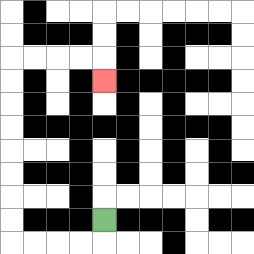{'start': '[4, 9]', 'end': '[4, 3]', 'path_directions': 'D,L,L,L,L,U,U,U,U,U,U,U,U,R,R,R,R,D', 'path_coordinates': '[[4, 9], [4, 10], [3, 10], [2, 10], [1, 10], [0, 10], [0, 9], [0, 8], [0, 7], [0, 6], [0, 5], [0, 4], [0, 3], [0, 2], [1, 2], [2, 2], [3, 2], [4, 2], [4, 3]]'}